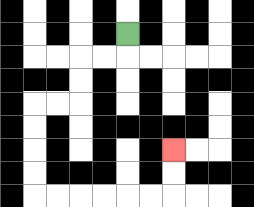{'start': '[5, 1]', 'end': '[7, 6]', 'path_directions': 'D,L,L,D,D,L,L,D,D,D,D,R,R,R,R,R,R,U,U', 'path_coordinates': '[[5, 1], [5, 2], [4, 2], [3, 2], [3, 3], [3, 4], [2, 4], [1, 4], [1, 5], [1, 6], [1, 7], [1, 8], [2, 8], [3, 8], [4, 8], [5, 8], [6, 8], [7, 8], [7, 7], [7, 6]]'}